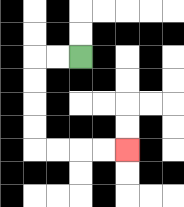{'start': '[3, 2]', 'end': '[5, 6]', 'path_directions': 'L,L,D,D,D,D,R,R,R,R', 'path_coordinates': '[[3, 2], [2, 2], [1, 2], [1, 3], [1, 4], [1, 5], [1, 6], [2, 6], [3, 6], [4, 6], [5, 6]]'}